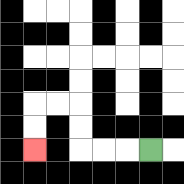{'start': '[6, 6]', 'end': '[1, 6]', 'path_directions': 'L,L,L,U,U,L,L,D,D', 'path_coordinates': '[[6, 6], [5, 6], [4, 6], [3, 6], [3, 5], [3, 4], [2, 4], [1, 4], [1, 5], [1, 6]]'}